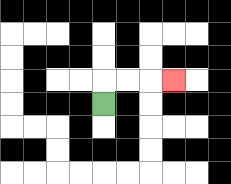{'start': '[4, 4]', 'end': '[7, 3]', 'path_directions': 'U,R,R,R', 'path_coordinates': '[[4, 4], [4, 3], [5, 3], [6, 3], [7, 3]]'}